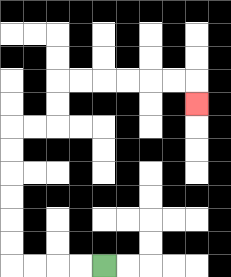{'start': '[4, 11]', 'end': '[8, 4]', 'path_directions': 'L,L,L,L,U,U,U,U,U,U,R,R,U,U,R,R,R,R,R,R,D', 'path_coordinates': '[[4, 11], [3, 11], [2, 11], [1, 11], [0, 11], [0, 10], [0, 9], [0, 8], [0, 7], [0, 6], [0, 5], [1, 5], [2, 5], [2, 4], [2, 3], [3, 3], [4, 3], [5, 3], [6, 3], [7, 3], [8, 3], [8, 4]]'}